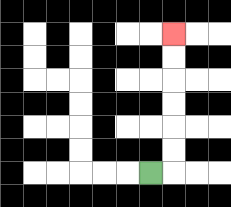{'start': '[6, 7]', 'end': '[7, 1]', 'path_directions': 'R,U,U,U,U,U,U', 'path_coordinates': '[[6, 7], [7, 7], [7, 6], [7, 5], [7, 4], [7, 3], [7, 2], [7, 1]]'}